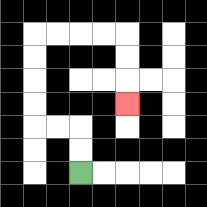{'start': '[3, 7]', 'end': '[5, 4]', 'path_directions': 'U,U,L,L,U,U,U,U,R,R,R,R,D,D,D', 'path_coordinates': '[[3, 7], [3, 6], [3, 5], [2, 5], [1, 5], [1, 4], [1, 3], [1, 2], [1, 1], [2, 1], [3, 1], [4, 1], [5, 1], [5, 2], [5, 3], [5, 4]]'}